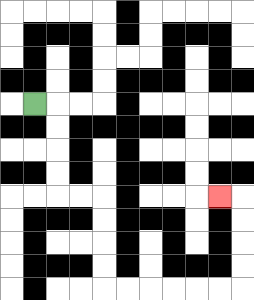{'start': '[1, 4]', 'end': '[9, 8]', 'path_directions': 'R,D,D,D,D,R,R,D,D,D,D,R,R,R,R,R,R,U,U,U,U,L', 'path_coordinates': '[[1, 4], [2, 4], [2, 5], [2, 6], [2, 7], [2, 8], [3, 8], [4, 8], [4, 9], [4, 10], [4, 11], [4, 12], [5, 12], [6, 12], [7, 12], [8, 12], [9, 12], [10, 12], [10, 11], [10, 10], [10, 9], [10, 8], [9, 8]]'}